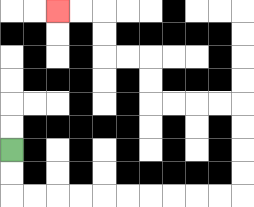{'start': '[0, 6]', 'end': '[2, 0]', 'path_directions': 'D,D,R,R,R,R,R,R,R,R,R,R,U,U,U,U,L,L,L,L,U,U,L,L,U,U,L,L', 'path_coordinates': '[[0, 6], [0, 7], [0, 8], [1, 8], [2, 8], [3, 8], [4, 8], [5, 8], [6, 8], [7, 8], [8, 8], [9, 8], [10, 8], [10, 7], [10, 6], [10, 5], [10, 4], [9, 4], [8, 4], [7, 4], [6, 4], [6, 3], [6, 2], [5, 2], [4, 2], [4, 1], [4, 0], [3, 0], [2, 0]]'}